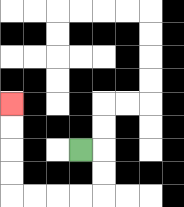{'start': '[3, 6]', 'end': '[0, 4]', 'path_directions': 'R,D,D,L,L,L,L,U,U,U,U', 'path_coordinates': '[[3, 6], [4, 6], [4, 7], [4, 8], [3, 8], [2, 8], [1, 8], [0, 8], [0, 7], [0, 6], [0, 5], [0, 4]]'}